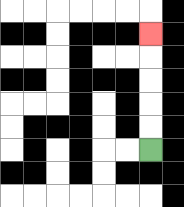{'start': '[6, 6]', 'end': '[6, 1]', 'path_directions': 'U,U,U,U,U', 'path_coordinates': '[[6, 6], [6, 5], [6, 4], [6, 3], [6, 2], [6, 1]]'}